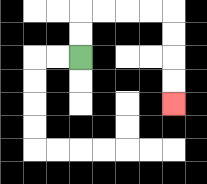{'start': '[3, 2]', 'end': '[7, 4]', 'path_directions': 'U,U,R,R,R,R,D,D,D,D', 'path_coordinates': '[[3, 2], [3, 1], [3, 0], [4, 0], [5, 0], [6, 0], [7, 0], [7, 1], [7, 2], [7, 3], [7, 4]]'}